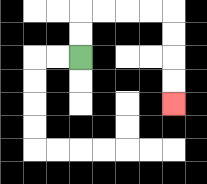{'start': '[3, 2]', 'end': '[7, 4]', 'path_directions': 'U,U,R,R,R,R,D,D,D,D', 'path_coordinates': '[[3, 2], [3, 1], [3, 0], [4, 0], [5, 0], [6, 0], [7, 0], [7, 1], [7, 2], [7, 3], [7, 4]]'}